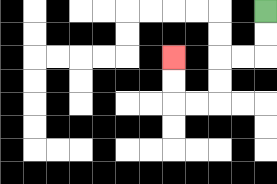{'start': '[11, 0]', 'end': '[7, 2]', 'path_directions': 'D,D,L,L,D,D,L,L,U,U', 'path_coordinates': '[[11, 0], [11, 1], [11, 2], [10, 2], [9, 2], [9, 3], [9, 4], [8, 4], [7, 4], [7, 3], [7, 2]]'}